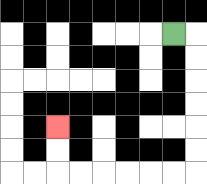{'start': '[7, 1]', 'end': '[2, 5]', 'path_directions': 'R,D,D,D,D,D,D,L,L,L,L,L,L,U,U', 'path_coordinates': '[[7, 1], [8, 1], [8, 2], [8, 3], [8, 4], [8, 5], [8, 6], [8, 7], [7, 7], [6, 7], [5, 7], [4, 7], [3, 7], [2, 7], [2, 6], [2, 5]]'}